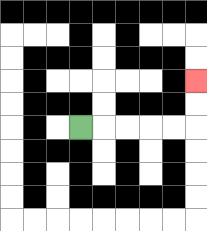{'start': '[3, 5]', 'end': '[8, 3]', 'path_directions': 'R,R,R,R,R,U,U', 'path_coordinates': '[[3, 5], [4, 5], [5, 5], [6, 5], [7, 5], [8, 5], [8, 4], [8, 3]]'}